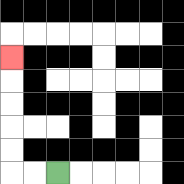{'start': '[2, 7]', 'end': '[0, 2]', 'path_directions': 'L,L,U,U,U,U,U', 'path_coordinates': '[[2, 7], [1, 7], [0, 7], [0, 6], [0, 5], [0, 4], [0, 3], [0, 2]]'}